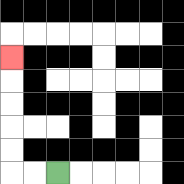{'start': '[2, 7]', 'end': '[0, 2]', 'path_directions': 'L,L,U,U,U,U,U', 'path_coordinates': '[[2, 7], [1, 7], [0, 7], [0, 6], [0, 5], [0, 4], [0, 3], [0, 2]]'}